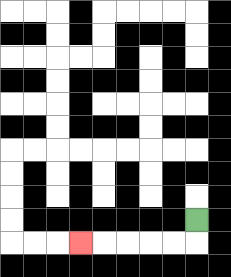{'start': '[8, 9]', 'end': '[3, 10]', 'path_directions': 'D,L,L,L,L,L', 'path_coordinates': '[[8, 9], [8, 10], [7, 10], [6, 10], [5, 10], [4, 10], [3, 10]]'}